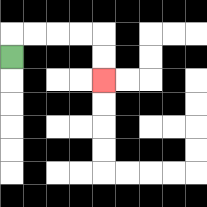{'start': '[0, 2]', 'end': '[4, 3]', 'path_directions': 'U,R,R,R,R,D,D', 'path_coordinates': '[[0, 2], [0, 1], [1, 1], [2, 1], [3, 1], [4, 1], [4, 2], [4, 3]]'}